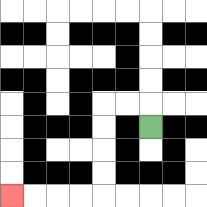{'start': '[6, 5]', 'end': '[0, 8]', 'path_directions': 'U,L,L,D,D,D,D,L,L,L,L', 'path_coordinates': '[[6, 5], [6, 4], [5, 4], [4, 4], [4, 5], [4, 6], [4, 7], [4, 8], [3, 8], [2, 8], [1, 8], [0, 8]]'}